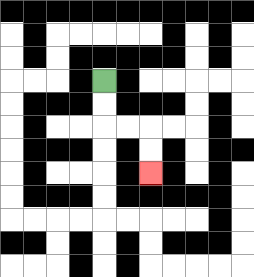{'start': '[4, 3]', 'end': '[6, 7]', 'path_directions': 'D,D,R,R,D,D', 'path_coordinates': '[[4, 3], [4, 4], [4, 5], [5, 5], [6, 5], [6, 6], [6, 7]]'}